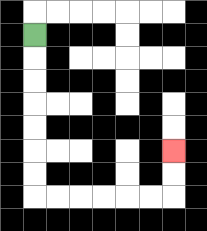{'start': '[1, 1]', 'end': '[7, 6]', 'path_directions': 'D,D,D,D,D,D,D,R,R,R,R,R,R,U,U', 'path_coordinates': '[[1, 1], [1, 2], [1, 3], [1, 4], [1, 5], [1, 6], [1, 7], [1, 8], [2, 8], [3, 8], [4, 8], [5, 8], [6, 8], [7, 8], [7, 7], [7, 6]]'}